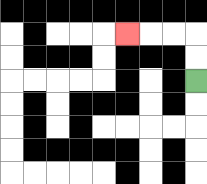{'start': '[8, 3]', 'end': '[5, 1]', 'path_directions': 'U,U,L,L,L', 'path_coordinates': '[[8, 3], [8, 2], [8, 1], [7, 1], [6, 1], [5, 1]]'}